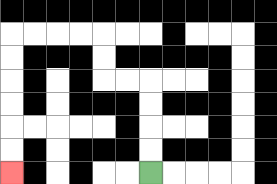{'start': '[6, 7]', 'end': '[0, 7]', 'path_directions': 'U,U,U,U,L,L,U,U,L,L,L,L,D,D,D,D,D,D', 'path_coordinates': '[[6, 7], [6, 6], [6, 5], [6, 4], [6, 3], [5, 3], [4, 3], [4, 2], [4, 1], [3, 1], [2, 1], [1, 1], [0, 1], [0, 2], [0, 3], [0, 4], [0, 5], [0, 6], [0, 7]]'}